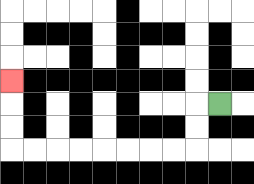{'start': '[9, 4]', 'end': '[0, 3]', 'path_directions': 'L,D,D,L,L,L,L,L,L,L,L,U,U,U', 'path_coordinates': '[[9, 4], [8, 4], [8, 5], [8, 6], [7, 6], [6, 6], [5, 6], [4, 6], [3, 6], [2, 6], [1, 6], [0, 6], [0, 5], [0, 4], [0, 3]]'}